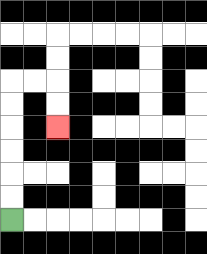{'start': '[0, 9]', 'end': '[2, 5]', 'path_directions': 'U,U,U,U,U,U,R,R,D,D', 'path_coordinates': '[[0, 9], [0, 8], [0, 7], [0, 6], [0, 5], [0, 4], [0, 3], [1, 3], [2, 3], [2, 4], [2, 5]]'}